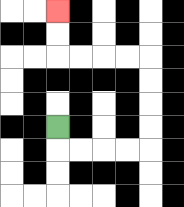{'start': '[2, 5]', 'end': '[2, 0]', 'path_directions': 'D,R,R,R,R,U,U,U,U,L,L,L,L,U,U', 'path_coordinates': '[[2, 5], [2, 6], [3, 6], [4, 6], [5, 6], [6, 6], [6, 5], [6, 4], [6, 3], [6, 2], [5, 2], [4, 2], [3, 2], [2, 2], [2, 1], [2, 0]]'}